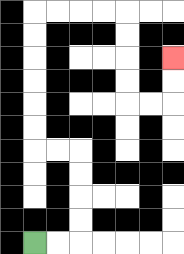{'start': '[1, 10]', 'end': '[7, 2]', 'path_directions': 'R,R,U,U,U,U,L,L,U,U,U,U,U,U,R,R,R,R,D,D,D,D,R,R,U,U', 'path_coordinates': '[[1, 10], [2, 10], [3, 10], [3, 9], [3, 8], [3, 7], [3, 6], [2, 6], [1, 6], [1, 5], [1, 4], [1, 3], [1, 2], [1, 1], [1, 0], [2, 0], [3, 0], [4, 0], [5, 0], [5, 1], [5, 2], [5, 3], [5, 4], [6, 4], [7, 4], [7, 3], [7, 2]]'}